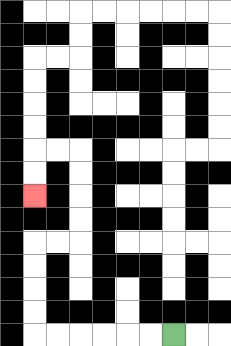{'start': '[7, 14]', 'end': '[1, 8]', 'path_directions': 'L,L,L,L,L,L,U,U,U,U,R,R,U,U,U,U,L,L,D,D', 'path_coordinates': '[[7, 14], [6, 14], [5, 14], [4, 14], [3, 14], [2, 14], [1, 14], [1, 13], [1, 12], [1, 11], [1, 10], [2, 10], [3, 10], [3, 9], [3, 8], [3, 7], [3, 6], [2, 6], [1, 6], [1, 7], [1, 8]]'}